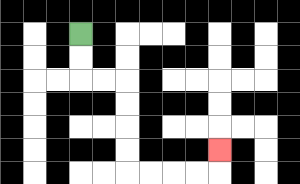{'start': '[3, 1]', 'end': '[9, 6]', 'path_directions': 'D,D,R,R,D,D,D,D,R,R,R,R,U', 'path_coordinates': '[[3, 1], [3, 2], [3, 3], [4, 3], [5, 3], [5, 4], [5, 5], [5, 6], [5, 7], [6, 7], [7, 7], [8, 7], [9, 7], [9, 6]]'}